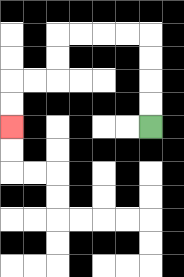{'start': '[6, 5]', 'end': '[0, 5]', 'path_directions': 'U,U,U,U,L,L,L,L,D,D,L,L,D,D', 'path_coordinates': '[[6, 5], [6, 4], [6, 3], [6, 2], [6, 1], [5, 1], [4, 1], [3, 1], [2, 1], [2, 2], [2, 3], [1, 3], [0, 3], [0, 4], [0, 5]]'}